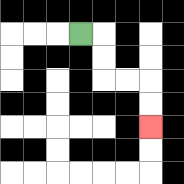{'start': '[3, 1]', 'end': '[6, 5]', 'path_directions': 'R,D,D,R,R,D,D', 'path_coordinates': '[[3, 1], [4, 1], [4, 2], [4, 3], [5, 3], [6, 3], [6, 4], [6, 5]]'}